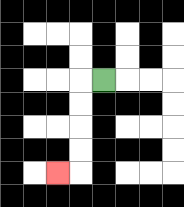{'start': '[4, 3]', 'end': '[2, 7]', 'path_directions': 'L,D,D,D,D,L', 'path_coordinates': '[[4, 3], [3, 3], [3, 4], [3, 5], [3, 6], [3, 7], [2, 7]]'}